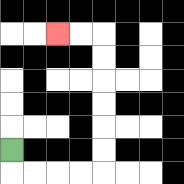{'start': '[0, 6]', 'end': '[2, 1]', 'path_directions': 'D,R,R,R,R,U,U,U,U,U,U,L,L', 'path_coordinates': '[[0, 6], [0, 7], [1, 7], [2, 7], [3, 7], [4, 7], [4, 6], [4, 5], [4, 4], [4, 3], [4, 2], [4, 1], [3, 1], [2, 1]]'}